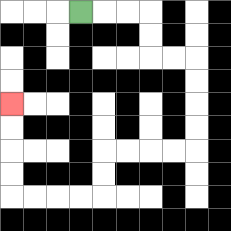{'start': '[3, 0]', 'end': '[0, 4]', 'path_directions': 'R,R,R,D,D,R,R,D,D,D,D,L,L,L,L,D,D,L,L,L,L,U,U,U,U', 'path_coordinates': '[[3, 0], [4, 0], [5, 0], [6, 0], [6, 1], [6, 2], [7, 2], [8, 2], [8, 3], [8, 4], [8, 5], [8, 6], [7, 6], [6, 6], [5, 6], [4, 6], [4, 7], [4, 8], [3, 8], [2, 8], [1, 8], [0, 8], [0, 7], [0, 6], [0, 5], [0, 4]]'}